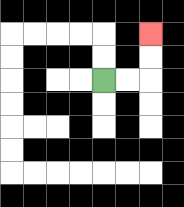{'start': '[4, 3]', 'end': '[6, 1]', 'path_directions': 'R,R,U,U', 'path_coordinates': '[[4, 3], [5, 3], [6, 3], [6, 2], [6, 1]]'}